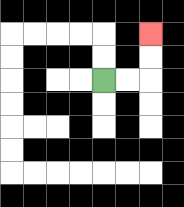{'start': '[4, 3]', 'end': '[6, 1]', 'path_directions': 'R,R,U,U', 'path_coordinates': '[[4, 3], [5, 3], [6, 3], [6, 2], [6, 1]]'}